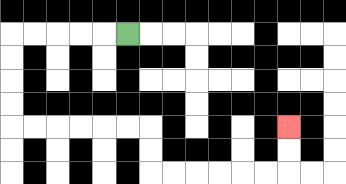{'start': '[5, 1]', 'end': '[12, 5]', 'path_directions': 'L,L,L,L,L,D,D,D,D,R,R,R,R,R,R,D,D,R,R,R,R,R,R,U,U', 'path_coordinates': '[[5, 1], [4, 1], [3, 1], [2, 1], [1, 1], [0, 1], [0, 2], [0, 3], [0, 4], [0, 5], [1, 5], [2, 5], [3, 5], [4, 5], [5, 5], [6, 5], [6, 6], [6, 7], [7, 7], [8, 7], [9, 7], [10, 7], [11, 7], [12, 7], [12, 6], [12, 5]]'}